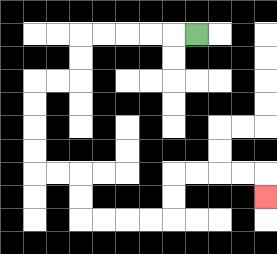{'start': '[8, 1]', 'end': '[11, 8]', 'path_directions': 'L,L,L,L,L,D,D,L,L,D,D,D,D,R,R,D,D,R,R,R,R,U,U,R,R,R,R,D', 'path_coordinates': '[[8, 1], [7, 1], [6, 1], [5, 1], [4, 1], [3, 1], [3, 2], [3, 3], [2, 3], [1, 3], [1, 4], [1, 5], [1, 6], [1, 7], [2, 7], [3, 7], [3, 8], [3, 9], [4, 9], [5, 9], [6, 9], [7, 9], [7, 8], [7, 7], [8, 7], [9, 7], [10, 7], [11, 7], [11, 8]]'}